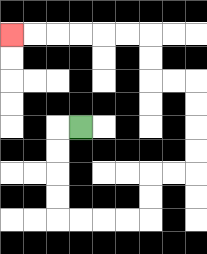{'start': '[3, 5]', 'end': '[0, 1]', 'path_directions': 'L,D,D,D,D,R,R,R,R,U,U,R,R,U,U,U,U,L,L,U,U,L,L,L,L,L,L', 'path_coordinates': '[[3, 5], [2, 5], [2, 6], [2, 7], [2, 8], [2, 9], [3, 9], [4, 9], [5, 9], [6, 9], [6, 8], [6, 7], [7, 7], [8, 7], [8, 6], [8, 5], [8, 4], [8, 3], [7, 3], [6, 3], [6, 2], [6, 1], [5, 1], [4, 1], [3, 1], [2, 1], [1, 1], [0, 1]]'}